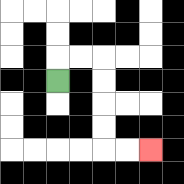{'start': '[2, 3]', 'end': '[6, 6]', 'path_directions': 'U,R,R,D,D,D,D,R,R', 'path_coordinates': '[[2, 3], [2, 2], [3, 2], [4, 2], [4, 3], [4, 4], [4, 5], [4, 6], [5, 6], [6, 6]]'}